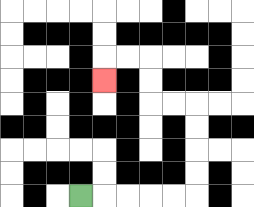{'start': '[3, 8]', 'end': '[4, 3]', 'path_directions': 'R,R,R,R,R,U,U,U,U,L,L,U,U,L,L,D', 'path_coordinates': '[[3, 8], [4, 8], [5, 8], [6, 8], [7, 8], [8, 8], [8, 7], [8, 6], [8, 5], [8, 4], [7, 4], [6, 4], [6, 3], [6, 2], [5, 2], [4, 2], [4, 3]]'}